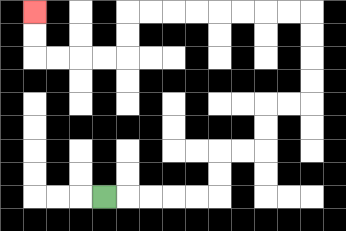{'start': '[4, 8]', 'end': '[1, 0]', 'path_directions': 'R,R,R,R,R,U,U,R,R,U,U,R,R,U,U,U,U,L,L,L,L,L,L,L,L,D,D,L,L,L,L,U,U', 'path_coordinates': '[[4, 8], [5, 8], [6, 8], [7, 8], [8, 8], [9, 8], [9, 7], [9, 6], [10, 6], [11, 6], [11, 5], [11, 4], [12, 4], [13, 4], [13, 3], [13, 2], [13, 1], [13, 0], [12, 0], [11, 0], [10, 0], [9, 0], [8, 0], [7, 0], [6, 0], [5, 0], [5, 1], [5, 2], [4, 2], [3, 2], [2, 2], [1, 2], [1, 1], [1, 0]]'}